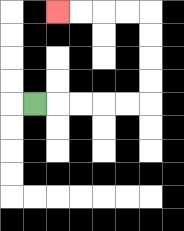{'start': '[1, 4]', 'end': '[2, 0]', 'path_directions': 'R,R,R,R,R,U,U,U,U,L,L,L,L', 'path_coordinates': '[[1, 4], [2, 4], [3, 4], [4, 4], [5, 4], [6, 4], [6, 3], [6, 2], [6, 1], [6, 0], [5, 0], [4, 0], [3, 0], [2, 0]]'}